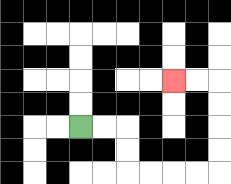{'start': '[3, 5]', 'end': '[7, 3]', 'path_directions': 'R,R,D,D,R,R,R,R,U,U,U,U,L,L', 'path_coordinates': '[[3, 5], [4, 5], [5, 5], [5, 6], [5, 7], [6, 7], [7, 7], [8, 7], [9, 7], [9, 6], [9, 5], [9, 4], [9, 3], [8, 3], [7, 3]]'}